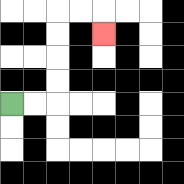{'start': '[0, 4]', 'end': '[4, 1]', 'path_directions': 'R,R,U,U,U,U,R,R,D', 'path_coordinates': '[[0, 4], [1, 4], [2, 4], [2, 3], [2, 2], [2, 1], [2, 0], [3, 0], [4, 0], [4, 1]]'}